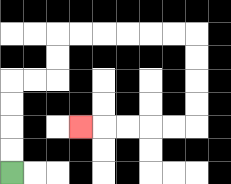{'start': '[0, 7]', 'end': '[3, 5]', 'path_directions': 'U,U,U,U,R,R,U,U,R,R,R,R,R,R,D,D,D,D,L,L,L,L,L', 'path_coordinates': '[[0, 7], [0, 6], [0, 5], [0, 4], [0, 3], [1, 3], [2, 3], [2, 2], [2, 1], [3, 1], [4, 1], [5, 1], [6, 1], [7, 1], [8, 1], [8, 2], [8, 3], [8, 4], [8, 5], [7, 5], [6, 5], [5, 5], [4, 5], [3, 5]]'}